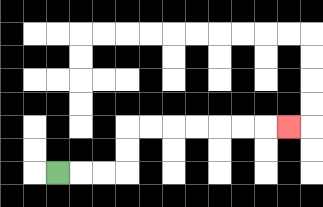{'start': '[2, 7]', 'end': '[12, 5]', 'path_directions': 'R,R,R,U,U,R,R,R,R,R,R,R', 'path_coordinates': '[[2, 7], [3, 7], [4, 7], [5, 7], [5, 6], [5, 5], [6, 5], [7, 5], [8, 5], [9, 5], [10, 5], [11, 5], [12, 5]]'}